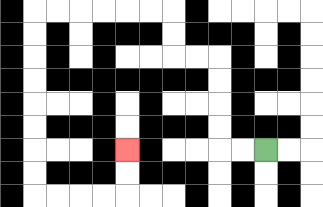{'start': '[11, 6]', 'end': '[5, 6]', 'path_directions': 'L,L,U,U,U,U,L,L,U,U,L,L,L,L,L,L,D,D,D,D,D,D,D,D,R,R,R,R,U,U', 'path_coordinates': '[[11, 6], [10, 6], [9, 6], [9, 5], [9, 4], [9, 3], [9, 2], [8, 2], [7, 2], [7, 1], [7, 0], [6, 0], [5, 0], [4, 0], [3, 0], [2, 0], [1, 0], [1, 1], [1, 2], [1, 3], [1, 4], [1, 5], [1, 6], [1, 7], [1, 8], [2, 8], [3, 8], [4, 8], [5, 8], [5, 7], [5, 6]]'}